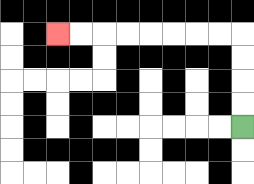{'start': '[10, 5]', 'end': '[2, 1]', 'path_directions': 'U,U,U,U,L,L,L,L,L,L,L,L', 'path_coordinates': '[[10, 5], [10, 4], [10, 3], [10, 2], [10, 1], [9, 1], [8, 1], [7, 1], [6, 1], [5, 1], [4, 1], [3, 1], [2, 1]]'}